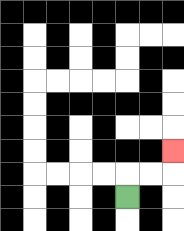{'start': '[5, 8]', 'end': '[7, 6]', 'path_directions': 'U,R,R,U', 'path_coordinates': '[[5, 8], [5, 7], [6, 7], [7, 7], [7, 6]]'}